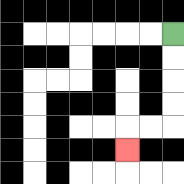{'start': '[7, 1]', 'end': '[5, 6]', 'path_directions': 'D,D,D,D,L,L,D', 'path_coordinates': '[[7, 1], [7, 2], [7, 3], [7, 4], [7, 5], [6, 5], [5, 5], [5, 6]]'}